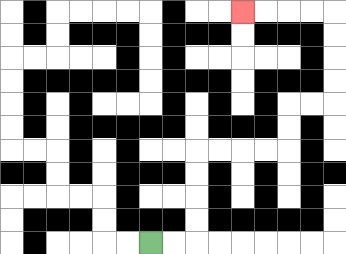{'start': '[6, 10]', 'end': '[10, 0]', 'path_directions': 'R,R,U,U,U,U,R,R,R,R,U,U,R,R,U,U,U,U,L,L,L,L', 'path_coordinates': '[[6, 10], [7, 10], [8, 10], [8, 9], [8, 8], [8, 7], [8, 6], [9, 6], [10, 6], [11, 6], [12, 6], [12, 5], [12, 4], [13, 4], [14, 4], [14, 3], [14, 2], [14, 1], [14, 0], [13, 0], [12, 0], [11, 0], [10, 0]]'}